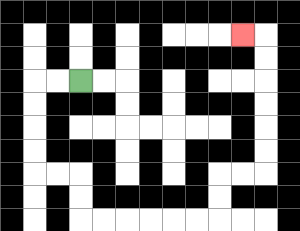{'start': '[3, 3]', 'end': '[10, 1]', 'path_directions': 'L,L,D,D,D,D,R,R,D,D,R,R,R,R,R,R,U,U,R,R,U,U,U,U,U,U,L', 'path_coordinates': '[[3, 3], [2, 3], [1, 3], [1, 4], [1, 5], [1, 6], [1, 7], [2, 7], [3, 7], [3, 8], [3, 9], [4, 9], [5, 9], [6, 9], [7, 9], [8, 9], [9, 9], [9, 8], [9, 7], [10, 7], [11, 7], [11, 6], [11, 5], [11, 4], [11, 3], [11, 2], [11, 1], [10, 1]]'}